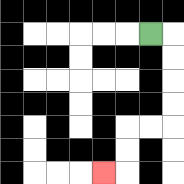{'start': '[6, 1]', 'end': '[4, 7]', 'path_directions': 'R,D,D,D,D,L,L,D,D,L', 'path_coordinates': '[[6, 1], [7, 1], [7, 2], [7, 3], [7, 4], [7, 5], [6, 5], [5, 5], [5, 6], [5, 7], [4, 7]]'}